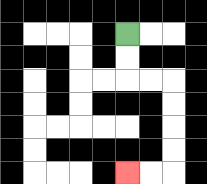{'start': '[5, 1]', 'end': '[5, 7]', 'path_directions': 'D,D,R,R,D,D,D,D,L,L', 'path_coordinates': '[[5, 1], [5, 2], [5, 3], [6, 3], [7, 3], [7, 4], [7, 5], [7, 6], [7, 7], [6, 7], [5, 7]]'}